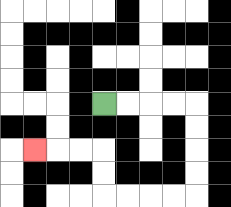{'start': '[4, 4]', 'end': '[1, 6]', 'path_directions': 'R,R,R,R,D,D,D,D,L,L,L,L,U,U,L,L,L', 'path_coordinates': '[[4, 4], [5, 4], [6, 4], [7, 4], [8, 4], [8, 5], [8, 6], [8, 7], [8, 8], [7, 8], [6, 8], [5, 8], [4, 8], [4, 7], [4, 6], [3, 6], [2, 6], [1, 6]]'}